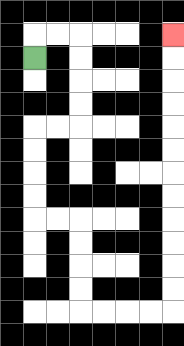{'start': '[1, 2]', 'end': '[7, 1]', 'path_directions': 'U,R,R,D,D,D,D,L,L,D,D,D,D,R,R,D,D,D,D,R,R,R,R,U,U,U,U,U,U,U,U,U,U,U,U', 'path_coordinates': '[[1, 2], [1, 1], [2, 1], [3, 1], [3, 2], [3, 3], [3, 4], [3, 5], [2, 5], [1, 5], [1, 6], [1, 7], [1, 8], [1, 9], [2, 9], [3, 9], [3, 10], [3, 11], [3, 12], [3, 13], [4, 13], [5, 13], [6, 13], [7, 13], [7, 12], [7, 11], [7, 10], [7, 9], [7, 8], [7, 7], [7, 6], [7, 5], [7, 4], [7, 3], [7, 2], [7, 1]]'}